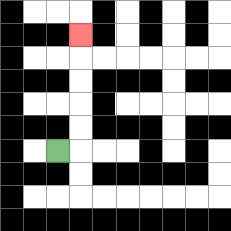{'start': '[2, 6]', 'end': '[3, 1]', 'path_directions': 'R,U,U,U,U,U', 'path_coordinates': '[[2, 6], [3, 6], [3, 5], [3, 4], [3, 3], [3, 2], [3, 1]]'}